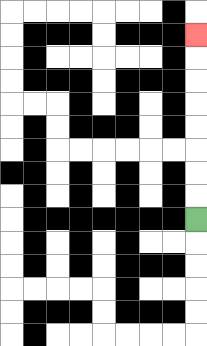{'start': '[8, 9]', 'end': '[8, 1]', 'path_directions': 'U,U,U,U,U,U,U,U', 'path_coordinates': '[[8, 9], [8, 8], [8, 7], [8, 6], [8, 5], [8, 4], [8, 3], [8, 2], [8, 1]]'}